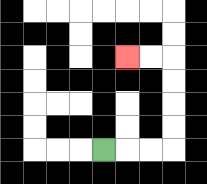{'start': '[4, 6]', 'end': '[5, 2]', 'path_directions': 'R,R,R,U,U,U,U,L,L', 'path_coordinates': '[[4, 6], [5, 6], [6, 6], [7, 6], [7, 5], [7, 4], [7, 3], [7, 2], [6, 2], [5, 2]]'}